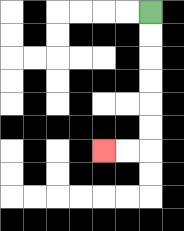{'start': '[6, 0]', 'end': '[4, 6]', 'path_directions': 'D,D,D,D,D,D,L,L', 'path_coordinates': '[[6, 0], [6, 1], [6, 2], [6, 3], [6, 4], [6, 5], [6, 6], [5, 6], [4, 6]]'}